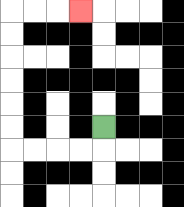{'start': '[4, 5]', 'end': '[3, 0]', 'path_directions': 'D,L,L,L,L,U,U,U,U,U,U,R,R,R', 'path_coordinates': '[[4, 5], [4, 6], [3, 6], [2, 6], [1, 6], [0, 6], [0, 5], [0, 4], [0, 3], [0, 2], [0, 1], [0, 0], [1, 0], [2, 0], [3, 0]]'}